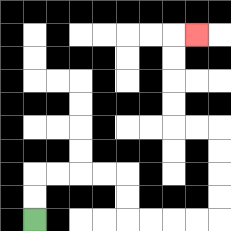{'start': '[1, 9]', 'end': '[8, 1]', 'path_directions': 'U,U,R,R,R,R,D,D,R,R,R,R,U,U,U,U,L,L,U,U,U,U,R', 'path_coordinates': '[[1, 9], [1, 8], [1, 7], [2, 7], [3, 7], [4, 7], [5, 7], [5, 8], [5, 9], [6, 9], [7, 9], [8, 9], [9, 9], [9, 8], [9, 7], [9, 6], [9, 5], [8, 5], [7, 5], [7, 4], [7, 3], [7, 2], [7, 1], [8, 1]]'}